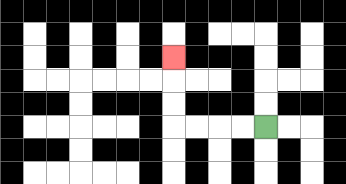{'start': '[11, 5]', 'end': '[7, 2]', 'path_directions': 'L,L,L,L,U,U,U', 'path_coordinates': '[[11, 5], [10, 5], [9, 5], [8, 5], [7, 5], [7, 4], [7, 3], [7, 2]]'}